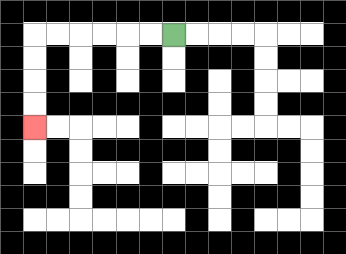{'start': '[7, 1]', 'end': '[1, 5]', 'path_directions': 'L,L,L,L,L,L,D,D,D,D', 'path_coordinates': '[[7, 1], [6, 1], [5, 1], [4, 1], [3, 1], [2, 1], [1, 1], [1, 2], [1, 3], [1, 4], [1, 5]]'}